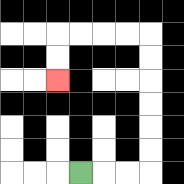{'start': '[3, 7]', 'end': '[2, 3]', 'path_directions': 'R,R,R,U,U,U,U,U,U,L,L,L,L,D,D', 'path_coordinates': '[[3, 7], [4, 7], [5, 7], [6, 7], [6, 6], [6, 5], [6, 4], [6, 3], [6, 2], [6, 1], [5, 1], [4, 1], [3, 1], [2, 1], [2, 2], [2, 3]]'}